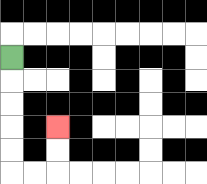{'start': '[0, 2]', 'end': '[2, 5]', 'path_directions': 'D,D,D,D,D,R,R,U,U', 'path_coordinates': '[[0, 2], [0, 3], [0, 4], [0, 5], [0, 6], [0, 7], [1, 7], [2, 7], [2, 6], [2, 5]]'}